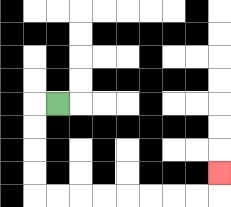{'start': '[2, 4]', 'end': '[9, 7]', 'path_directions': 'L,D,D,D,D,R,R,R,R,R,R,R,R,U', 'path_coordinates': '[[2, 4], [1, 4], [1, 5], [1, 6], [1, 7], [1, 8], [2, 8], [3, 8], [4, 8], [5, 8], [6, 8], [7, 8], [8, 8], [9, 8], [9, 7]]'}